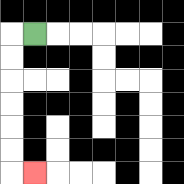{'start': '[1, 1]', 'end': '[1, 7]', 'path_directions': 'L,D,D,D,D,D,D,R', 'path_coordinates': '[[1, 1], [0, 1], [0, 2], [0, 3], [0, 4], [0, 5], [0, 6], [0, 7], [1, 7]]'}